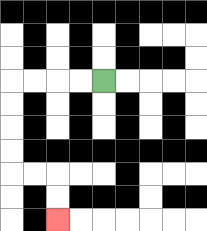{'start': '[4, 3]', 'end': '[2, 9]', 'path_directions': 'L,L,L,L,D,D,D,D,R,R,D,D', 'path_coordinates': '[[4, 3], [3, 3], [2, 3], [1, 3], [0, 3], [0, 4], [0, 5], [0, 6], [0, 7], [1, 7], [2, 7], [2, 8], [2, 9]]'}